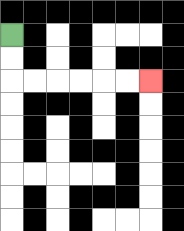{'start': '[0, 1]', 'end': '[6, 3]', 'path_directions': 'D,D,R,R,R,R,R,R', 'path_coordinates': '[[0, 1], [0, 2], [0, 3], [1, 3], [2, 3], [3, 3], [4, 3], [5, 3], [6, 3]]'}